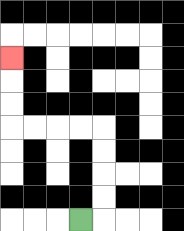{'start': '[3, 9]', 'end': '[0, 2]', 'path_directions': 'R,U,U,U,U,L,L,L,L,U,U,U', 'path_coordinates': '[[3, 9], [4, 9], [4, 8], [4, 7], [4, 6], [4, 5], [3, 5], [2, 5], [1, 5], [0, 5], [0, 4], [0, 3], [0, 2]]'}